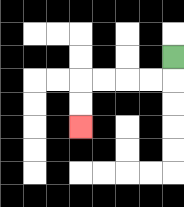{'start': '[7, 2]', 'end': '[3, 5]', 'path_directions': 'D,L,L,L,L,D,D', 'path_coordinates': '[[7, 2], [7, 3], [6, 3], [5, 3], [4, 3], [3, 3], [3, 4], [3, 5]]'}